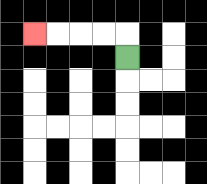{'start': '[5, 2]', 'end': '[1, 1]', 'path_directions': 'U,L,L,L,L', 'path_coordinates': '[[5, 2], [5, 1], [4, 1], [3, 1], [2, 1], [1, 1]]'}